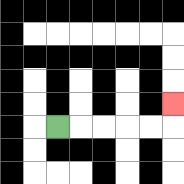{'start': '[2, 5]', 'end': '[7, 4]', 'path_directions': 'R,R,R,R,R,U', 'path_coordinates': '[[2, 5], [3, 5], [4, 5], [5, 5], [6, 5], [7, 5], [7, 4]]'}